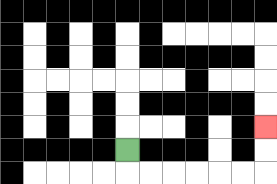{'start': '[5, 6]', 'end': '[11, 5]', 'path_directions': 'D,R,R,R,R,R,R,U,U', 'path_coordinates': '[[5, 6], [5, 7], [6, 7], [7, 7], [8, 7], [9, 7], [10, 7], [11, 7], [11, 6], [11, 5]]'}